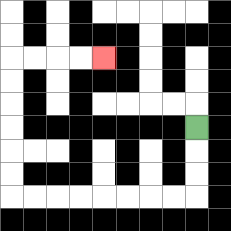{'start': '[8, 5]', 'end': '[4, 2]', 'path_directions': 'D,D,D,L,L,L,L,L,L,L,L,U,U,U,U,U,U,R,R,R,R', 'path_coordinates': '[[8, 5], [8, 6], [8, 7], [8, 8], [7, 8], [6, 8], [5, 8], [4, 8], [3, 8], [2, 8], [1, 8], [0, 8], [0, 7], [0, 6], [0, 5], [0, 4], [0, 3], [0, 2], [1, 2], [2, 2], [3, 2], [4, 2]]'}